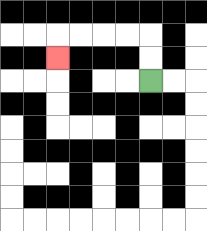{'start': '[6, 3]', 'end': '[2, 2]', 'path_directions': 'U,U,L,L,L,L,D', 'path_coordinates': '[[6, 3], [6, 2], [6, 1], [5, 1], [4, 1], [3, 1], [2, 1], [2, 2]]'}